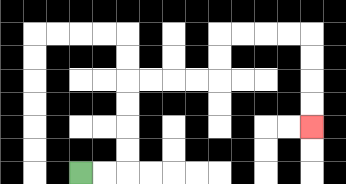{'start': '[3, 7]', 'end': '[13, 5]', 'path_directions': 'R,R,U,U,U,U,R,R,R,R,U,U,R,R,R,R,D,D,D,D', 'path_coordinates': '[[3, 7], [4, 7], [5, 7], [5, 6], [5, 5], [5, 4], [5, 3], [6, 3], [7, 3], [8, 3], [9, 3], [9, 2], [9, 1], [10, 1], [11, 1], [12, 1], [13, 1], [13, 2], [13, 3], [13, 4], [13, 5]]'}